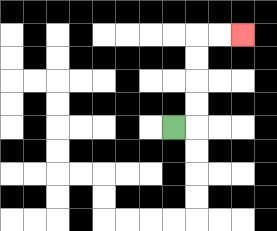{'start': '[7, 5]', 'end': '[10, 1]', 'path_directions': 'R,U,U,U,U,R,R', 'path_coordinates': '[[7, 5], [8, 5], [8, 4], [8, 3], [8, 2], [8, 1], [9, 1], [10, 1]]'}